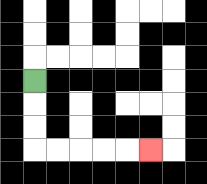{'start': '[1, 3]', 'end': '[6, 6]', 'path_directions': 'D,D,D,R,R,R,R,R', 'path_coordinates': '[[1, 3], [1, 4], [1, 5], [1, 6], [2, 6], [3, 6], [4, 6], [5, 6], [6, 6]]'}